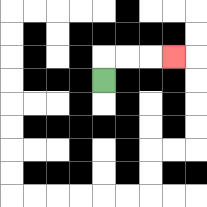{'start': '[4, 3]', 'end': '[7, 2]', 'path_directions': 'U,R,R,R', 'path_coordinates': '[[4, 3], [4, 2], [5, 2], [6, 2], [7, 2]]'}